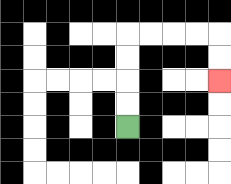{'start': '[5, 5]', 'end': '[9, 3]', 'path_directions': 'U,U,U,U,R,R,R,R,D,D', 'path_coordinates': '[[5, 5], [5, 4], [5, 3], [5, 2], [5, 1], [6, 1], [7, 1], [8, 1], [9, 1], [9, 2], [9, 3]]'}